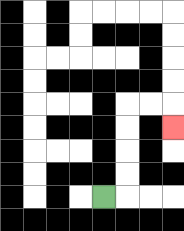{'start': '[4, 8]', 'end': '[7, 5]', 'path_directions': 'R,U,U,U,U,R,R,D', 'path_coordinates': '[[4, 8], [5, 8], [5, 7], [5, 6], [5, 5], [5, 4], [6, 4], [7, 4], [7, 5]]'}